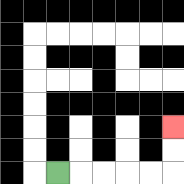{'start': '[2, 7]', 'end': '[7, 5]', 'path_directions': 'R,R,R,R,R,U,U', 'path_coordinates': '[[2, 7], [3, 7], [4, 7], [5, 7], [6, 7], [7, 7], [7, 6], [7, 5]]'}